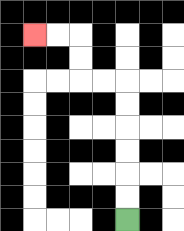{'start': '[5, 9]', 'end': '[1, 1]', 'path_directions': 'U,U,U,U,U,U,L,L,U,U,L,L', 'path_coordinates': '[[5, 9], [5, 8], [5, 7], [5, 6], [5, 5], [5, 4], [5, 3], [4, 3], [3, 3], [3, 2], [3, 1], [2, 1], [1, 1]]'}